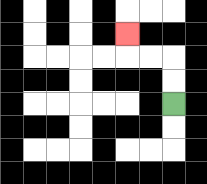{'start': '[7, 4]', 'end': '[5, 1]', 'path_directions': 'U,U,L,L,U', 'path_coordinates': '[[7, 4], [7, 3], [7, 2], [6, 2], [5, 2], [5, 1]]'}